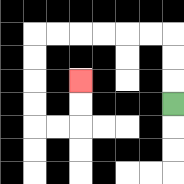{'start': '[7, 4]', 'end': '[3, 3]', 'path_directions': 'U,U,U,L,L,L,L,L,L,D,D,D,D,R,R,U,U', 'path_coordinates': '[[7, 4], [7, 3], [7, 2], [7, 1], [6, 1], [5, 1], [4, 1], [3, 1], [2, 1], [1, 1], [1, 2], [1, 3], [1, 4], [1, 5], [2, 5], [3, 5], [3, 4], [3, 3]]'}